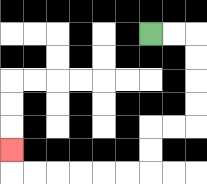{'start': '[6, 1]', 'end': '[0, 6]', 'path_directions': 'R,R,D,D,D,D,L,L,D,D,L,L,L,L,L,L,U', 'path_coordinates': '[[6, 1], [7, 1], [8, 1], [8, 2], [8, 3], [8, 4], [8, 5], [7, 5], [6, 5], [6, 6], [6, 7], [5, 7], [4, 7], [3, 7], [2, 7], [1, 7], [0, 7], [0, 6]]'}